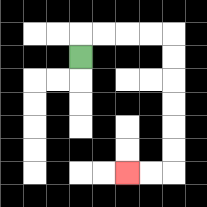{'start': '[3, 2]', 'end': '[5, 7]', 'path_directions': 'U,R,R,R,R,D,D,D,D,D,D,L,L', 'path_coordinates': '[[3, 2], [3, 1], [4, 1], [5, 1], [6, 1], [7, 1], [7, 2], [7, 3], [7, 4], [7, 5], [7, 6], [7, 7], [6, 7], [5, 7]]'}